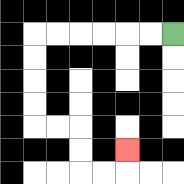{'start': '[7, 1]', 'end': '[5, 6]', 'path_directions': 'L,L,L,L,L,L,D,D,D,D,R,R,D,D,R,R,U', 'path_coordinates': '[[7, 1], [6, 1], [5, 1], [4, 1], [3, 1], [2, 1], [1, 1], [1, 2], [1, 3], [1, 4], [1, 5], [2, 5], [3, 5], [3, 6], [3, 7], [4, 7], [5, 7], [5, 6]]'}